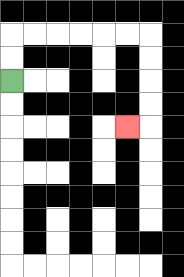{'start': '[0, 3]', 'end': '[5, 5]', 'path_directions': 'U,U,R,R,R,R,R,R,D,D,D,D,L', 'path_coordinates': '[[0, 3], [0, 2], [0, 1], [1, 1], [2, 1], [3, 1], [4, 1], [5, 1], [6, 1], [6, 2], [6, 3], [6, 4], [6, 5], [5, 5]]'}